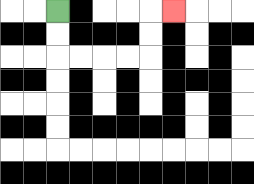{'start': '[2, 0]', 'end': '[7, 0]', 'path_directions': 'D,D,R,R,R,R,U,U,R', 'path_coordinates': '[[2, 0], [2, 1], [2, 2], [3, 2], [4, 2], [5, 2], [6, 2], [6, 1], [6, 0], [7, 0]]'}